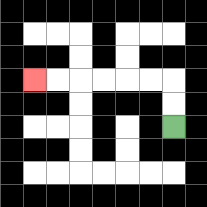{'start': '[7, 5]', 'end': '[1, 3]', 'path_directions': 'U,U,L,L,L,L,L,L', 'path_coordinates': '[[7, 5], [7, 4], [7, 3], [6, 3], [5, 3], [4, 3], [3, 3], [2, 3], [1, 3]]'}